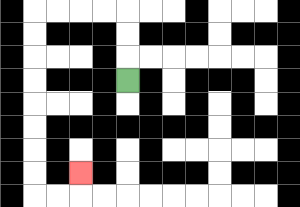{'start': '[5, 3]', 'end': '[3, 7]', 'path_directions': 'U,U,U,L,L,L,L,D,D,D,D,D,D,D,D,R,R,U', 'path_coordinates': '[[5, 3], [5, 2], [5, 1], [5, 0], [4, 0], [3, 0], [2, 0], [1, 0], [1, 1], [1, 2], [1, 3], [1, 4], [1, 5], [1, 6], [1, 7], [1, 8], [2, 8], [3, 8], [3, 7]]'}